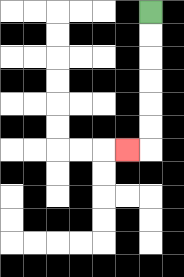{'start': '[6, 0]', 'end': '[5, 6]', 'path_directions': 'D,D,D,D,D,D,L', 'path_coordinates': '[[6, 0], [6, 1], [6, 2], [6, 3], [6, 4], [6, 5], [6, 6], [5, 6]]'}